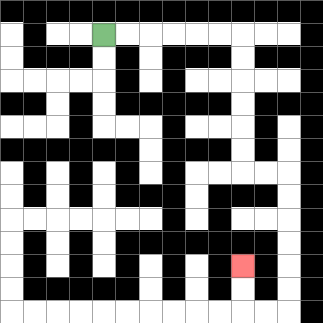{'start': '[4, 1]', 'end': '[10, 11]', 'path_directions': 'R,R,R,R,R,R,D,D,D,D,D,D,R,R,D,D,D,D,D,D,L,L,U,U', 'path_coordinates': '[[4, 1], [5, 1], [6, 1], [7, 1], [8, 1], [9, 1], [10, 1], [10, 2], [10, 3], [10, 4], [10, 5], [10, 6], [10, 7], [11, 7], [12, 7], [12, 8], [12, 9], [12, 10], [12, 11], [12, 12], [12, 13], [11, 13], [10, 13], [10, 12], [10, 11]]'}